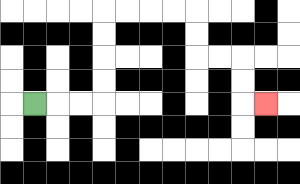{'start': '[1, 4]', 'end': '[11, 4]', 'path_directions': 'R,R,R,U,U,U,U,R,R,R,R,D,D,R,R,D,D,R', 'path_coordinates': '[[1, 4], [2, 4], [3, 4], [4, 4], [4, 3], [4, 2], [4, 1], [4, 0], [5, 0], [6, 0], [7, 0], [8, 0], [8, 1], [8, 2], [9, 2], [10, 2], [10, 3], [10, 4], [11, 4]]'}